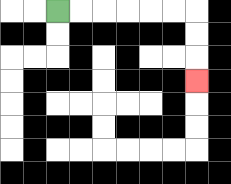{'start': '[2, 0]', 'end': '[8, 3]', 'path_directions': 'R,R,R,R,R,R,D,D,D', 'path_coordinates': '[[2, 0], [3, 0], [4, 0], [5, 0], [6, 0], [7, 0], [8, 0], [8, 1], [8, 2], [8, 3]]'}